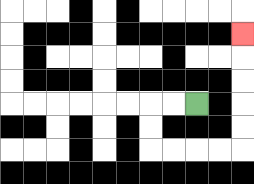{'start': '[8, 4]', 'end': '[10, 1]', 'path_directions': 'L,L,D,D,R,R,R,R,U,U,U,U,U', 'path_coordinates': '[[8, 4], [7, 4], [6, 4], [6, 5], [6, 6], [7, 6], [8, 6], [9, 6], [10, 6], [10, 5], [10, 4], [10, 3], [10, 2], [10, 1]]'}